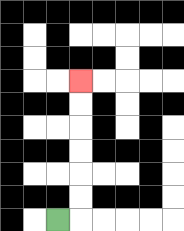{'start': '[2, 9]', 'end': '[3, 3]', 'path_directions': 'R,U,U,U,U,U,U', 'path_coordinates': '[[2, 9], [3, 9], [3, 8], [3, 7], [3, 6], [3, 5], [3, 4], [3, 3]]'}